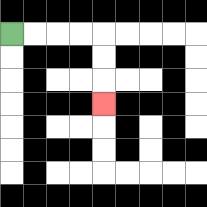{'start': '[0, 1]', 'end': '[4, 4]', 'path_directions': 'R,R,R,R,D,D,D', 'path_coordinates': '[[0, 1], [1, 1], [2, 1], [3, 1], [4, 1], [4, 2], [4, 3], [4, 4]]'}